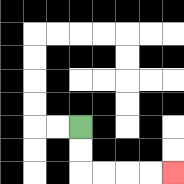{'start': '[3, 5]', 'end': '[7, 7]', 'path_directions': 'D,D,R,R,R,R', 'path_coordinates': '[[3, 5], [3, 6], [3, 7], [4, 7], [5, 7], [6, 7], [7, 7]]'}